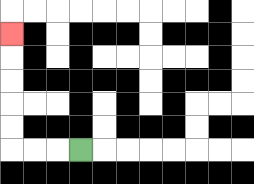{'start': '[3, 6]', 'end': '[0, 1]', 'path_directions': 'L,L,L,U,U,U,U,U', 'path_coordinates': '[[3, 6], [2, 6], [1, 6], [0, 6], [0, 5], [0, 4], [0, 3], [0, 2], [0, 1]]'}